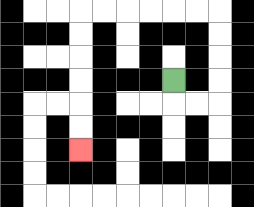{'start': '[7, 3]', 'end': '[3, 6]', 'path_directions': 'D,R,R,U,U,U,U,L,L,L,L,L,L,D,D,D,D,D,D', 'path_coordinates': '[[7, 3], [7, 4], [8, 4], [9, 4], [9, 3], [9, 2], [9, 1], [9, 0], [8, 0], [7, 0], [6, 0], [5, 0], [4, 0], [3, 0], [3, 1], [3, 2], [3, 3], [3, 4], [3, 5], [3, 6]]'}